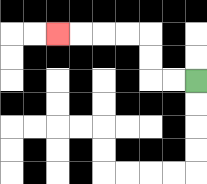{'start': '[8, 3]', 'end': '[2, 1]', 'path_directions': 'L,L,U,U,L,L,L,L', 'path_coordinates': '[[8, 3], [7, 3], [6, 3], [6, 2], [6, 1], [5, 1], [4, 1], [3, 1], [2, 1]]'}